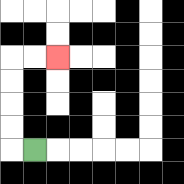{'start': '[1, 6]', 'end': '[2, 2]', 'path_directions': 'L,U,U,U,U,R,R', 'path_coordinates': '[[1, 6], [0, 6], [0, 5], [0, 4], [0, 3], [0, 2], [1, 2], [2, 2]]'}